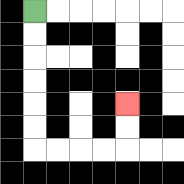{'start': '[1, 0]', 'end': '[5, 4]', 'path_directions': 'D,D,D,D,D,D,R,R,R,R,U,U', 'path_coordinates': '[[1, 0], [1, 1], [1, 2], [1, 3], [1, 4], [1, 5], [1, 6], [2, 6], [3, 6], [4, 6], [5, 6], [5, 5], [5, 4]]'}